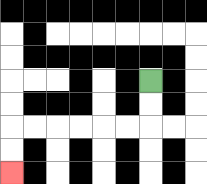{'start': '[6, 3]', 'end': '[0, 7]', 'path_directions': 'D,D,L,L,L,L,L,L,D,D', 'path_coordinates': '[[6, 3], [6, 4], [6, 5], [5, 5], [4, 5], [3, 5], [2, 5], [1, 5], [0, 5], [0, 6], [0, 7]]'}